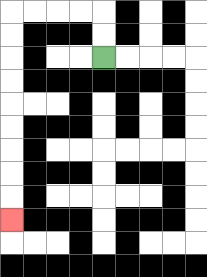{'start': '[4, 2]', 'end': '[0, 9]', 'path_directions': 'U,U,L,L,L,L,D,D,D,D,D,D,D,D,D', 'path_coordinates': '[[4, 2], [4, 1], [4, 0], [3, 0], [2, 0], [1, 0], [0, 0], [0, 1], [0, 2], [0, 3], [0, 4], [0, 5], [0, 6], [0, 7], [0, 8], [0, 9]]'}